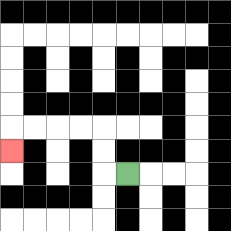{'start': '[5, 7]', 'end': '[0, 6]', 'path_directions': 'L,U,U,L,L,L,L,D', 'path_coordinates': '[[5, 7], [4, 7], [4, 6], [4, 5], [3, 5], [2, 5], [1, 5], [0, 5], [0, 6]]'}